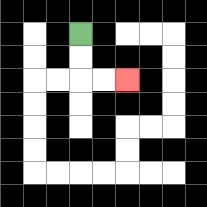{'start': '[3, 1]', 'end': '[5, 3]', 'path_directions': 'D,D,R,R', 'path_coordinates': '[[3, 1], [3, 2], [3, 3], [4, 3], [5, 3]]'}